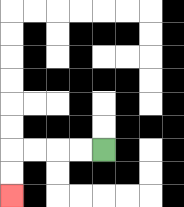{'start': '[4, 6]', 'end': '[0, 8]', 'path_directions': 'L,L,L,L,D,D', 'path_coordinates': '[[4, 6], [3, 6], [2, 6], [1, 6], [0, 6], [0, 7], [0, 8]]'}